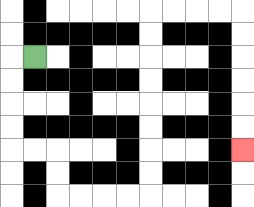{'start': '[1, 2]', 'end': '[10, 6]', 'path_directions': 'L,D,D,D,D,R,R,D,D,R,R,R,R,U,U,U,U,U,U,U,U,R,R,R,R,D,D,D,D,D,D', 'path_coordinates': '[[1, 2], [0, 2], [0, 3], [0, 4], [0, 5], [0, 6], [1, 6], [2, 6], [2, 7], [2, 8], [3, 8], [4, 8], [5, 8], [6, 8], [6, 7], [6, 6], [6, 5], [6, 4], [6, 3], [6, 2], [6, 1], [6, 0], [7, 0], [8, 0], [9, 0], [10, 0], [10, 1], [10, 2], [10, 3], [10, 4], [10, 5], [10, 6]]'}